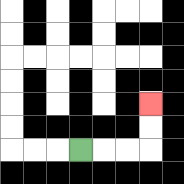{'start': '[3, 6]', 'end': '[6, 4]', 'path_directions': 'R,R,R,U,U', 'path_coordinates': '[[3, 6], [4, 6], [5, 6], [6, 6], [6, 5], [6, 4]]'}